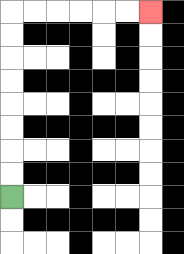{'start': '[0, 8]', 'end': '[6, 0]', 'path_directions': 'U,U,U,U,U,U,U,U,R,R,R,R,R,R', 'path_coordinates': '[[0, 8], [0, 7], [0, 6], [0, 5], [0, 4], [0, 3], [0, 2], [0, 1], [0, 0], [1, 0], [2, 0], [3, 0], [4, 0], [5, 0], [6, 0]]'}